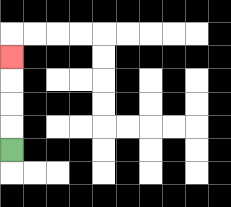{'start': '[0, 6]', 'end': '[0, 2]', 'path_directions': 'U,U,U,U', 'path_coordinates': '[[0, 6], [0, 5], [0, 4], [0, 3], [0, 2]]'}